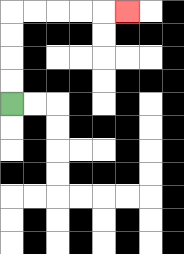{'start': '[0, 4]', 'end': '[5, 0]', 'path_directions': 'U,U,U,U,R,R,R,R,R', 'path_coordinates': '[[0, 4], [0, 3], [0, 2], [0, 1], [0, 0], [1, 0], [2, 0], [3, 0], [4, 0], [5, 0]]'}